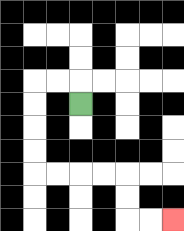{'start': '[3, 4]', 'end': '[7, 9]', 'path_directions': 'U,L,L,D,D,D,D,R,R,R,R,D,D,R,R', 'path_coordinates': '[[3, 4], [3, 3], [2, 3], [1, 3], [1, 4], [1, 5], [1, 6], [1, 7], [2, 7], [3, 7], [4, 7], [5, 7], [5, 8], [5, 9], [6, 9], [7, 9]]'}